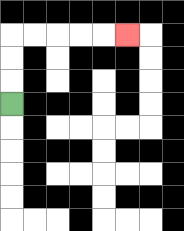{'start': '[0, 4]', 'end': '[5, 1]', 'path_directions': 'U,U,U,R,R,R,R,R', 'path_coordinates': '[[0, 4], [0, 3], [0, 2], [0, 1], [1, 1], [2, 1], [3, 1], [4, 1], [5, 1]]'}